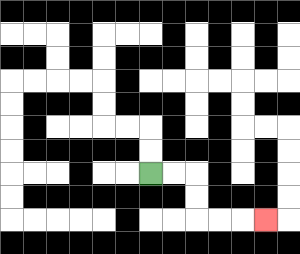{'start': '[6, 7]', 'end': '[11, 9]', 'path_directions': 'R,R,D,D,R,R,R', 'path_coordinates': '[[6, 7], [7, 7], [8, 7], [8, 8], [8, 9], [9, 9], [10, 9], [11, 9]]'}